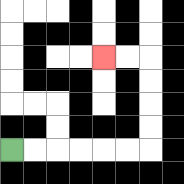{'start': '[0, 6]', 'end': '[4, 2]', 'path_directions': 'R,R,R,R,R,R,U,U,U,U,L,L', 'path_coordinates': '[[0, 6], [1, 6], [2, 6], [3, 6], [4, 6], [5, 6], [6, 6], [6, 5], [6, 4], [6, 3], [6, 2], [5, 2], [4, 2]]'}